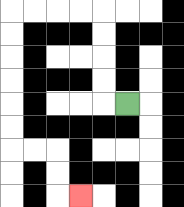{'start': '[5, 4]', 'end': '[3, 8]', 'path_directions': 'L,U,U,U,U,L,L,L,L,D,D,D,D,D,D,R,R,D,D,R', 'path_coordinates': '[[5, 4], [4, 4], [4, 3], [4, 2], [4, 1], [4, 0], [3, 0], [2, 0], [1, 0], [0, 0], [0, 1], [0, 2], [0, 3], [0, 4], [0, 5], [0, 6], [1, 6], [2, 6], [2, 7], [2, 8], [3, 8]]'}